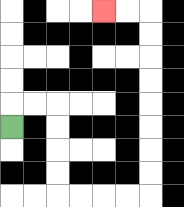{'start': '[0, 5]', 'end': '[4, 0]', 'path_directions': 'U,R,R,D,D,D,D,R,R,R,R,U,U,U,U,U,U,U,U,L,L', 'path_coordinates': '[[0, 5], [0, 4], [1, 4], [2, 4], [2, 5], [2, 6], [2, 7], [2, 8], [3, 8], [4, 8], [5, 8], [6, 8], [6, 7], [6, 6], [6, 5], [6, 4], [6, 3], [6, 2], [6, 1], [6, 0], [5, 0], [4, 0]]'}